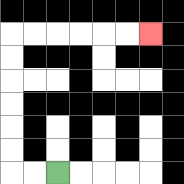{'start': '[2, 7]', 'end': '[6, 1]', 'path_directions': 'L,L,U,U,U,U,U,U,R,R,R,R,R,R', 'path_coordinates': '[[2, 7], [1, 7], [0, 7], [0, 6], [0, 5], [0, 4], [0, 3], [0, 2], [0, 1], [1, 1], [2, 1], [3, 1], [4, 1], [5, 1], [6, 1]]'}